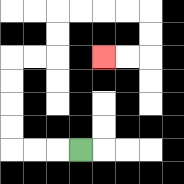{'start': '[3, 6]', 'end': '[4, 2]', 'path_directions': 'L,L,L,U,U,U,U,R,R,U,U,R,R,R,R,D,D,L,L', 'path_coordinates': '[[3, 6], [2, 6], [1, 6], [0, 6], [0, 5], [0, 4], [0, 3], [0, 2], [1, 2], [2, 2], [2, 1], [2, 0], [3, 0], [4, 0], [5, 0], [6, 0], [6, 1], [6, 2], [5, 2], [4, 2]]'}